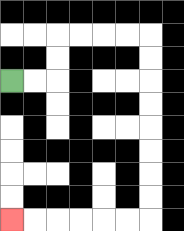{'start': '[0, 3]', 'end': '[0, 9]', 'path_directions': 'R,R,U,U,R,R,R,R,D,D,D,D,D,D,D,D,L,L,L,L,L,L', 'path_coordinates': '[[0, 3], [1, 3], [2, 3], [2, 2], [2, 1], [3, 1], [4, 1], [5, 1], [6, 1], [6, 2], [6, 3], [6, 4], [6, 5], [6, 6], [6, 7], [6, 8], [6, 9], [5, 9], [4, 9], [3, 9], [2, 9], [1, 9], [0, 9]]'}